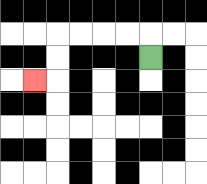{'start': '[6, 2]', 'end': '[1, 3]', 'path_directions': 'U,L,L,L,L,D,D,L', 'path_coordinates': '[[6, 2], [6, 1], [5, 1], [4, 1], [3, 1], [2, 1], [2, 2], [2, 3], [1, 3]]'}